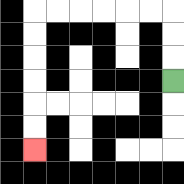{'start': '[7, 3]', 'end': '[1, 6]', 'path_directions': 'U,U,U,L,L,L,L,L,L,D,D,D,D,D,D', 'path_coordinates': '[[7, 3], [7, 2], [7, 1], [7, 0], [6, 0], [5, 0], [4, 0], [3, 0], [2, 0], [1, 0], [1, 1], [1, 2], [1, 3], [1, 4], [1, 5], [1, 6]]'}